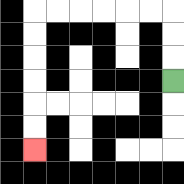{'start': '[7, 3]', 'end': '[1, 6]', 'path_directions': 'U,U,U,L,L,L,L,L,L,D,D,D,D,D,D', 'path_coordinates': '[[7, 3], [7, 2], [7, 1], [7, 0], [6, 0], [5, 0], [4, 0], [3, 0], [2, 0], [1, 0], [1, 1], [1, 2], [1, 3], [1, 4], [1, 5], [1, 6]]'}